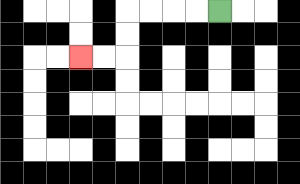{'start': '[9, 0]', 'end': '[3, 2]', 'path_directions': 'L,L,L,L,D,D,L,L', 'path_coordinates': '[[9, 0], [8, 0], [7, 0], [6, 0], [5, 0], [5, 1], [5, 2], [4, 2], [3, 2]]'}